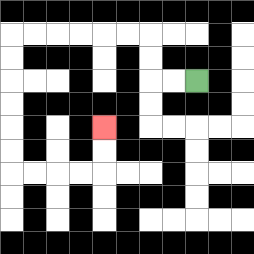{'start': '[8, 3]', 'end': '[4, 5]', 'path_directions': 'L,L,U,U,L,L,L,L,L,L,D,D,D,D,D,D,R,R,R,R,U,U', 'path_coordinates': '[[8, 3], [7, 3], [6, 3], [6, 2], [6, 1], [5, 1], [4, 1], [3, 1], [2, 1], [1, 1], [0, 1], [0, 2], [0, 3], [0, 4], [0, 5], [0, 6], [0, 7], [1, 7], [2, 7], [3, 7], [4, 7], [4, 6], [4, 5]]'}